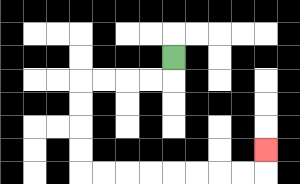{'start': '[7, 2]', 'end': '[11, 6]', 'path_directions': 'D,L,L,L,L,D,D,D,D,R,R,R,R,R,R,R,R,U', 'path_coordinates': '[[7, 2], [7, 3], [6, 3], [5, 3], [4, 3], [3, 3], [3, 4], [3, 5], [3, 6], [3, 7], [4, 7], [5, 7], [6, 7], [7, 7], [8, 7], [9, 7], [10, 7], [11, 7], [11, 6]]'}